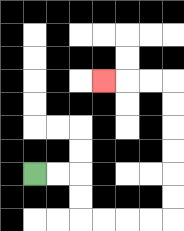{'start': '[1, 7]', 'end': '[4, 3]', 'path_directions': 'R,R,D,D,R,R,R,R,U,U,U,U,U,U,L,L,L', 'path_coordinates': '[[1, 7], [2, 7], [3, 7], [3, 8], [3, 9], [4, 9], [5, 9], [6, 9], [7, 9], [7, 8], [7, 7], [7, 6], [7, 5], [7, 4], [7, 3], [6, 3], [5, 3], [4, 3]]'}